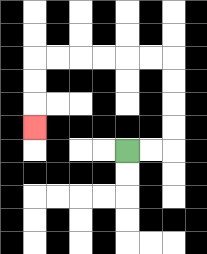{'start': '[5, 6]', 'end': '[1, 5]', 'path_directions': 'R,R,U,U,U,U,L,L,L,L,L,L,D,D,D', 'path_coordinates': '[[5, 6], [6, 6], [7, 6], [7, 5], [7, 4], [7, 3], [7, 2], [6, 2], [5, 2], [4, 2], [3, 2], [2, 2], [1, 2], [1, 3], [1, 4], [1, 5]]'}